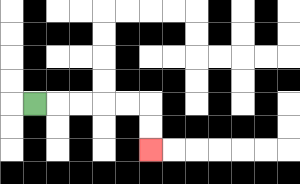{'start': '[1, 4]', 'end': '[6, 6]', 'path_directions': 'R,R,R,R,R,D,D', 'path_coordinates': '[[1, 4], [2, 4], [3, 4], [4, 4], [5, 4], [6, 4], [6, 5], [6, 6]]'}